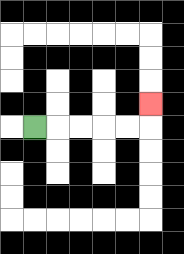{'start': '[1, 5]', 'end': '[6, 4]', 'path_directions': 'R,R,R,R,R,U', 'path_coordinates': '[[1, 5], [2, 5], [3, 5], [4, 5], [5, 5], [6, 5], [6, 4]]'}